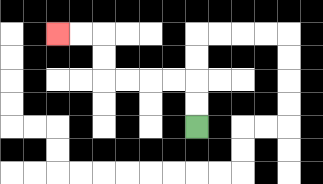{'start': '[8, 5]', 'end': '[2, 1]', 'path_directions': 'U,U,L,L,L,L,U,U,L,L', 'path_coordinates': '[[8, 5], [8, 4], [8, 3], [7, 3], [6, 3], [5, 3], [4, 3], [4, 2], [4, 1], [3, 1], [2, 1]]'}